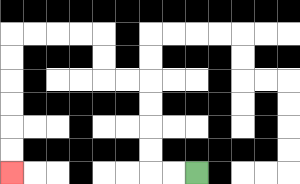{'start': '[8, 7]', 'end': '[0, 7]', 'path_directions': 'L,L,U,U,U,U,L,L,U,U,L,L,L,L,D,D,D,D,D,D', 'path_coordinates': '[[8, 7], [7, 7], [6, 7], [6, 6], [6, 5], [6, 4], [6, 3], [5, 3], [4, 3], [4, 2], [4, 1], [3, 1], [2, 1], [1, 1], [0, 1], [0, 2], [0, 3], [0, 4], [0, 5], [0, 6], [0, 7]]'}